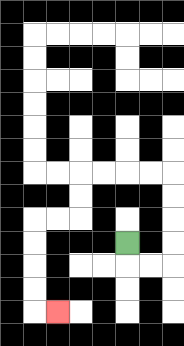{'start': '[5, 10]', 'end': '[2, 13]', 'path_directions': 'D,R,R,U,U,U,U,L,L,L,L,D,D,L,L,D,D,D,D,R', 'path_coordinates': '[[5, 10], [5, 11], [6, 11], [7, 11], [7, 10], [7, 9], [7, 8], [7, 7], [6, 7], [5, 7], [4, 7], [3, 7], [3, 8], [3, 9], [2, 9], [1, 9], [1, 10], [1, 11], [1, 12], [1, 13], [2, 13]]'}